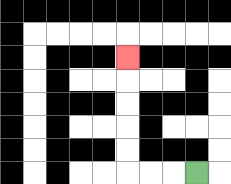{'start': '[8, 7]', 'end': '[5, 2]', 'path_directions': 'L,L,L,U,U,U,U,U', 'path_coordinates': '[[8, 7], [7, 7], [6, 7], [5, 7], [5, 6], [5, 5], [5, 4], [5, 3], [5, 2]]'}